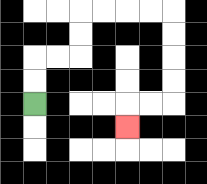{'start': '[1, 4]', 'end': '[5, 5]', 'path_directions': 'U,U,R,R,U,U,R,R,R,R,D,D,D,D,L,L,D', 'path_coordinates': '[[1, 4], [1, 3], [1, 2], [2, 2], [3, 2], [3, 1], [3, 0], [4, 0], [5, 0], [6, 0], [7, 0], [7, 1], [7, 2], [7, 3], [7, 4], [6, 4], [5, 4], [5, 5]]'}